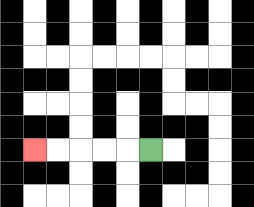{'start': '[6, 6]', 'end': '[1, 6]', 'path_directions': 'L,L,L,L,L', 'path_coordinates': '[[6, 6], [5, 6], [4, 6], [3, 6], [2, 6], [1, 6]]'}